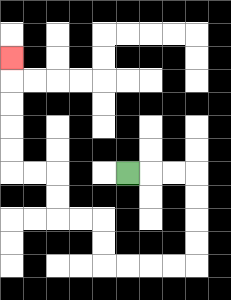{'start': '[5, 7]', 'end': '[0, 2]', 'path_directions': 'R,R,R,D,D,D,D,L,L,L,L,U,U,L,L,U,U,L,L,U,U,U,U,U', 'path_coordinates': '[[5, 7], [6, 7], [7, 7], [8, 7], [8, 8], [8, 9], [8, 10], [8, 11], [7, 11], [6, 11], [5, 11], [4, 11], [4, 10], [4, 9], [3, 9], [2, 9], [2, 8], [2, 7], [1, 7], [0, 7], [0, 6], [0, 5], [0, 4], [0, 3], [0, 2]]'}